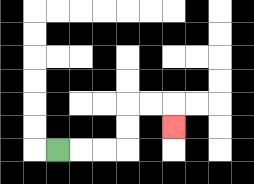{'start': '[2, 6]', 'end': '[7, 5]', 'path_directions': 'R,R,R,U,U,R,R,D', 'path_coordinates': '[[2, 6], [3, 6], [4, 6], [5, 6], [5, 5], [5, 4], [6, 4], [7, 4], [7, 5]]'}